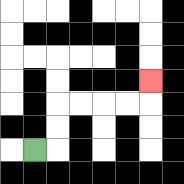{'start': '[1, 6]', 'end': '[6, 3]', 'path_directions': 'R,U,U,R,R,R,R,U', 'path_coordinates': '[[1, 6], [2, 6], [2, 5], [2, 4], [3, 4], [4, 4], [5, 4], [6, 4], [6, 3]]'}